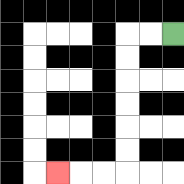{'start': '[7, 1]', 'end': '[2, 7]', 'path_directions': 'L,L,D,D,D,D,D,D,L,L,L', 'path_coordinates': '[[7, 1], [6, 1], [5, 1], [5, 2], [5, 3], [5, 4], [5, 5], [5, 6], [5, 7], [4, 7], [3, 7], [2, 7]]'}